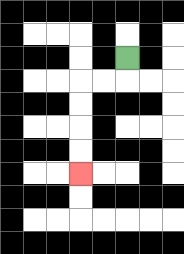{'start': '[5, 2]', 'end': '[3, 7]', 'path_directions': 'D,L,L,D,D,D,D', 'path_coordinates': '[[5, 2], [5, 3], [4, 3], [3, 3], [3, 4], [3, 5], [3, 6], [3, 7]]'}